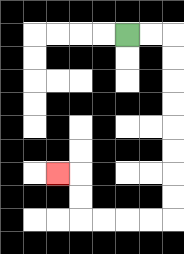{'start': '[5, 1]', 'end': '[2, 7]', 'path_directions': 'R,R,D,D,D,D,D,D,D,D,L,L,L,L,U,U,L', 'path_coordinates': '[[5, 1], [6, 1], [7, 1], [7, 2], [7, 3], [7, 4], [7, 5], [7, 6], [7, 7], [7, 8], [7, 9], [6, 9], [5, 9], [4, 9], [3, 9], [3, 8], [3, 7], [2, 7]]'}